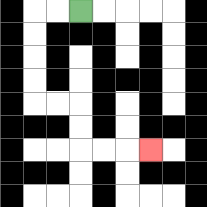{'start': '[3, 0]', 'end': '[6, 6]', 'path_directions': 'L,L,D,D,D,D,R,R,D,D,R,R,R', 'path_coordinates': '[[3, 0], [2, 0], [1, 0], [1, 1], [1, 2], [1, 3], [1, 4], [2, 4], [3, 4], [3, 5], [3, 6], [4, 6], [5, 6], [6, 6]]'}